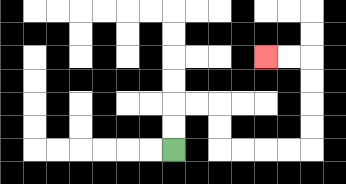{'start': '[7, 6]', 'end': '[11, 2]', 'path_directions': 'U,U,R,R,D,D,R,R,R,R,U,U,U,U,L,L', 'path_coordinates': '[[7, 6], [7, 5], [7, 4], [8, 4], [9, 4], [9, 5], [9, 6], [10, 6], [11, 6], [12, 6], [13, 6], [13, 5], [13, 4], [13, 3], [13, 2], [12, 2], [11, 2]]'}